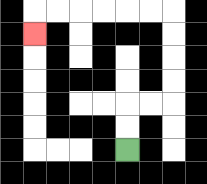{'start': '[5, 6]', 'end': '[1, 1]', 'path_directions': 'U,U,R,R,U,U,U,U,L,L,L,L,L,L,D', 'path_coordinates': '[[5, 6], [5, 5], [5, 4], [6, 4], [7, 4], [7, 3], [7, 2], [7, 1], [7, 0], [6, 0], [5, 0], [4, 0], [3, 0], [2, 0], [1, 0], [1, 1]]'}